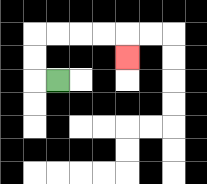{'start': '[2, 3]', 'end': '[5, 2]', 'path_directions': 'L,U,U,R,R,R,R,D', 'path_coordinates': '[[2, 3], [1, 3], [1, 2], [1, 1], [2, 1], [3, 1], [4, 1], [5, 1], [5, 2]]'}